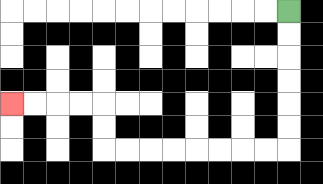{'start': '[12, 0]', 'end': '[0, 4]', 'path_directions': 'D,D,D,D,D,D,L,L,L,L,L,L,L,L,U,U,L,L,L,L', 'path_coordinates': '[[12, 0], [12, 1], [12, 2], [12, 3], [12, 4], [12, 5], [12, 6], [11, 6], [10, 6], [9, 6], [8, 6], [7, 6], [6, 6], [5, 6], [4, 6], [4, 5], [4, 4], [3, 4], [2, 4], [1, 4], [0, 4]]'}